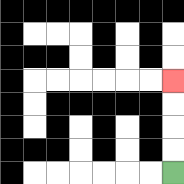{'start': '[7, 7]', 'end': '[7, 3]', 'path_directions': 'U,U,U,U', 'path_coordinates': '[[7, 7], [7, 6], [7, 5], [7, 4], [7, 3]]'}